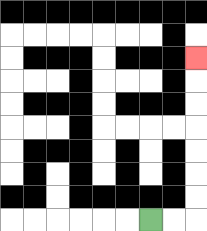{'start': '[6, 9]', 'end': '[8, 2]', 'path_directions': 'R,R,U,U,U,U,U,U,U', 'path_coordinates': '[[6, 9], [7, 9], [8, 9], [8, 8], [8, 7], [8, 6], [8, 5], [8, 4], [8, 3], [8, 2]]'}